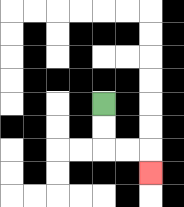{'start': '[4, 4]', 'end': '[6, 7]', 'path_directions': 'D,D,R,R,D', 'path_coordinates': '[[4, 4], [4, 5], [4, 6], [5, 6], [6, 6], [6, 7]]'}